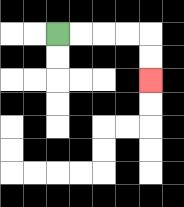{'start': '[2, 1]', 'end': '[6, 3]', 'path_directions': 'R,R,R,R,D,D', 'path_coordinates': '[[2, 1], [3, 1], [4, 1], [5, 1], [6, 1], [6, 2], [6, 3]]'}